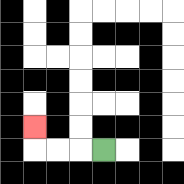{'start': '[4, 6]', 'end': '[1, 5]', 'path_directions': 'L,L,L,U', 'path_coordinates': '[[4, 6], [3, 6], [2, 6], [1, 6], [1, 5]]'}